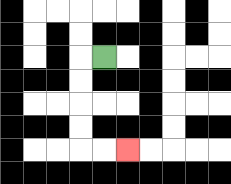{'start': '[4, 2]', 'end': '[5, 6]', 'path_directions': 'L,D,D,D,D,R,R', 'path_coordinates': '[[4, 2], [3, 2], [3, 3], [3, 4], [3, 5], [3, 6], [4, 6], [5, 6]]'}